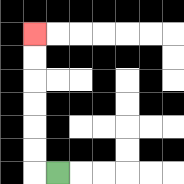{'start': '[2, 7]', 'end': '[1, 1]', 'path_directions': 'L,U,U,U,U,U,U', 'path_coordinates': '[[2, 7], [1, 7], [1, 6], [1, 5], [1, 4], [1, 3], [1, 2], [1, 1]]'}